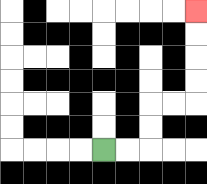{'start': '[4, 6]', 'end': '[8, 0]', 'path_directions': 'R,R,U,U,R,R,U,U,U,U', 'path_coordinates': '[[4, 6], [5, 6], [6, 6], [6, 5], [6, 4], [7, 4], [8, 4], [8, 3], [8, 2], [8, 1], [8, 0]]'}